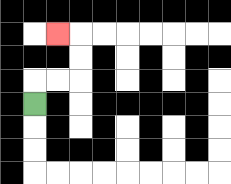{'start': '[1, 4]', 'end': '[2, 1]', 'path_directions': 'U,R,R,U,U,L', 'path_coordinates': '[[1, 4], [1, 3], [2, 3], [3, 3], [3, 2], [3, 1], [2, 1]]'}